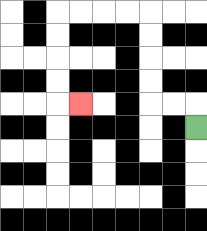{'start': '[8, 5]', 'end': '[3, 4]', 'path_directions': 'U,L,L,U,U,U,U,L,L,L,L,D,D,D,D,R', 'path_coordinates': '[[8, 5], [8, 4], [7, 4], [6, 4], [6, 3], [6, 2], [6, 1], [6, 0], [5, 0], [4, 0], [3, 0], [2, 0], [2, 1], [2, 2], [2, 3], [2, 4], [3, 4]]'}